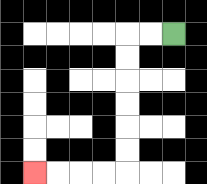{'start': '[7, 1]', 'end': '[1, 7]', 'path_directions': 'L,L,D,D,D,D,D,D,L,L,L,L', 'path_coordinates': '[[7, 1], [6, 1], [5, 1], [5, 2], [5, 3], [5, 4], [5, 5], [5, 6], [5, 7], [4, 7], [3, 7], [2, 7], [1, 7]]'}